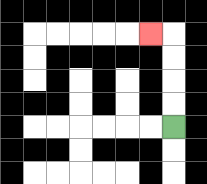{'start': '[7, 5]', 'end': '[6, 1]', 'path_directions': 'U,U,U,U,L', 'path_coordinates': '[[7, 5], [7, 4], [7, 3], [7, 2], [7, 1], [6, 1]]'}